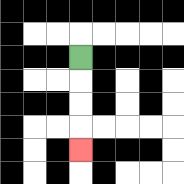{'start': '[3, 2]', 'end': '[3, 6]', 'path_directions': 'D,D,D,D', 'path_coordinates': '[[3, 2], [3, 3], [3, 4], [3, 5], [3, 6]]'}